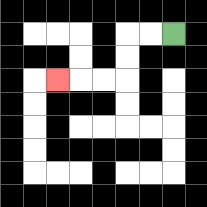{'start': '[7, 1]', 'end': '[2, 3]', 'path_directions': 'L,L,D,D,L,L,L', 'path_coordinates': '[[7, 1], [6, 1], [5, 1], [5, 2], [5, 3], [4, 3], [3, 3], [2, 3]]'}